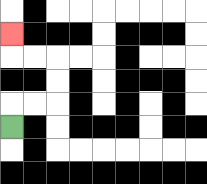{'start': '[0, 5]', 'end': '[0, 1]', 'path_directions': 'U,R,R,U,U,L,L,U', 'path_coordinates': '[[0, 5], [0, 4], [1, 4], [2, 4], [2, 3], [2, 2], [1, 2], [0, 2], [0, 1]]'}